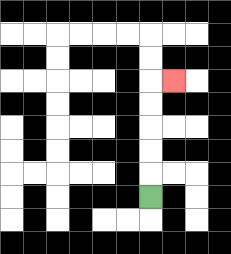{'start': '[6, 8]', 'end': '[7, 3]', 'path_directions': 'U,U,U,U,U,R', 'path_coordinates': '[[6, 8], [6, 7], [6, 6], [6, 5], [6, 4], [6, 3], [7, 3]]'}